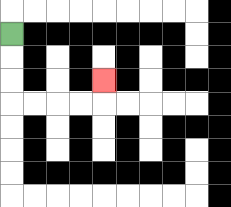{'start': '[0, 1]', 'end': '[4, 3]', 'path_directions': 'D,D,D,R,R,R,R,U', 'path_coordinates': '[[0, 1], [0, 2], [0, 3], [0, 4], [1, 4], [2, 4], [3, 4], [4, 4], [4, 3]]'}